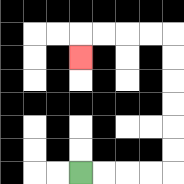{'start': '[3, 7]', 'end': '[3, 2]', 'path_directions': 'R,R,R,R,U,U,U,U,U,U,L,L,L,L,D', 'path_coordinates': '[[3, 7], [4, 7], [5, 7], [6, 7], [7, 7], [7, 6], [7, 5], [7, 4], [7, 3], [7, 2], [7, 1], [6, 1], [5, 1], [4, 1], [3, 1], [3, 2]]'}